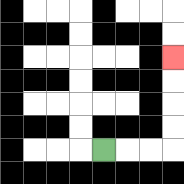{'start': '[4, 6]', 'end': '[7, 2]', 'path_directions': 'R,R,R,U,U,U,U', 'path_coordinates': '[[4, 6], [5, 6], [6, 6], [7, 6], [7, 5], [7, 4], [7, 3], [7, 2]]'}